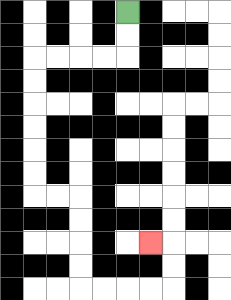{'start': '[5, 0]', 'end': '[6, 10]', 'path_directions': 'D,D,L,L,L,L,D,D,D,D,D,D,R,R,D,D,D,D,R,R,R,R,U,U,L', 'path_coordinates': '[[5, 0], [5, 1], [5, 2], [4, 2], [3, 2], [2, 2], [1, 2], [1, 3], [1, 4], [1, 5], [1, 6], [1, 7], [1, 8], [2, 8], [3, 8], [3, 9], [3, 10], [3, 11], [3, 12], [4, 12], [5, 12], [6, 12], [7, 12], [7, 11], [7, 10], [6, 10]]'}